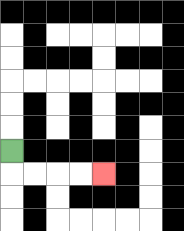{'start': '[0, 6]', 'end': '[4, 7]', 'path_directions': 'D,R,R,R,R', 'path_coordinates': '[[0, 6], [0, 7], [1, 7], [2, 7], [3, 7], [4, 7]]'}